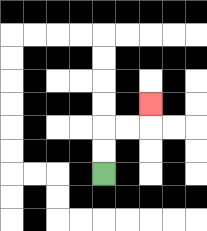{'start': '[4, 7]', 'end': '[6, 4]', 'path_directions': 'U,U,R,R,U', 'path_coordinates': '[[4, 7], [4, 6], [4, 5], [5, 5], [6, 5], [6, 4]]'}